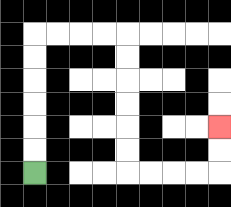{'start': '[1, 7]', 'end': '[9, 5]', 'path_directions': 'U,U,U,U,U,U,R,R,R,R,D,D,D,D,D,D,R,R,R,R,U,U', 'path_coordinates': '[[1, 7], [1, 6], [1, 5], [1, 4], [1, 3], [1, 2], [1, 1], [2, 1], [3, 1], [4, 1], [5, 1], [5, 2], [5, 3], [5, 4], [5, 5], [5, 6], [5, 7], [6, 7], [7, 7], [8, 7], [9, 7], [9, 6], [9, 5]]'}